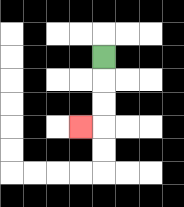{'start': '[4, 2]', 'end': '[3, 5]', 'path_directions': 'D,D,D,L', 'path_coordinates': '[[4, 2], [4, 3], [4, 4], [4, 5], [3, 5]]'}